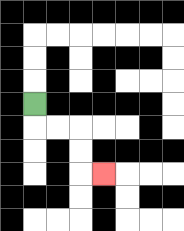{'start': '[1, 4]', 'end': '[4, 7]', 'path_directions': 'D,R,R,D,D,R', 'path_coordinates': '[[1, 4], [1, 5], [2, 5], [3, 5], [3, 6], [3, 7], [4, 7]]'}